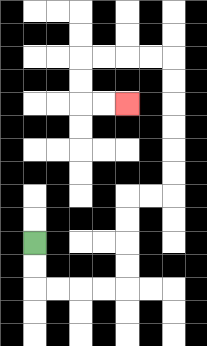{'start': '[1, 10]', 'end': '[5, 4]', 'path_directions': 'D,D,R,R,R,R,U,U,U,U,R,R,U,U,U,U,U,U,L,L,L,L,D,D,R,R', 'path_coordinates': '[[1, 10], [1, 11], [1, 12], [2, 12], [3, 12], [4, 12], [5, 12], [5, 11], [5, 10], [5, 9], [5, 8], [6, 8], [7, 8], [7, 7], [7, 6], [7, 5], [7, 4], [7, 3], [7, 2], [6, 2], [5, 2], [4, 2], [3, 2], [3, 3], [3, 4], [4, 4], [5, 4]]'}